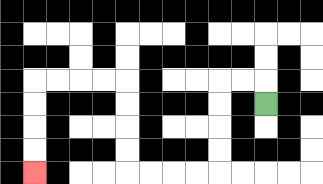{'start': '[11, 4]', 'end': '[1, 7]', 'path_directions': 'U,L,L,D,D,D,D,L,L,L,L,U,U,U,U,L,L,L,L,D,D,D,D', 'path_coordinates': '[[11, 4], [11, 3], [10, 3], [9, 3], [9, 4], [9, 5], [9, 6], [9, 7], [8, 7], [7, 7], [6, 7], [5, 7], [5, 6], [5, 5], [5, 4], [5, 3], [4, 3], [3, 3], [2, 3], [1, 3], [1, 4], [1, 5], [1, 6], [1, 7]]'}